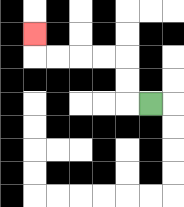{'start': '[6, 4]', 'end': '[1, 1]', 'path_directions': 'L,U,U,L,L,L,L,U', 'path_coordinates': '[[6, 4], [5, 4], [5, 3], [5, 2], [4, 2], [3, 2], [2, 2], [1, 2], [1, 1]]'}